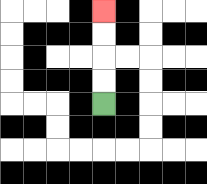{'start': '[4, 4]', 'end': '[4, 0]', 'path_directions': 'U,U,U,U', 'path_coordinates': '[[4, 4], [4, 3], [4, 2], [4, 1], [4, 0]]'}